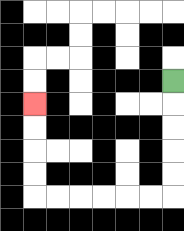{'start': '[7, 3]', 'end': '[1, 4]', 'path_directions': 'D,D,D,D,D,L,L,L,L,L,L,U,U,U,U', 'path_coordinates': '[[7, 3], [7, 4], [7, 5], [7, 6], [7, 7], [7, 8], [6, 8], [5, 8], [4, 8], [3, 8], [2, 8], [1, 8], [1, 7], [1, 6], [1, 5], [1, 4]]'}